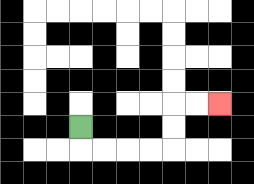{'start': '[3, 5]', 'end': '[9, 4]', 'path_directions': 'D,R,R,R,R,U,U,R,R', 'path_coordinates': '[[3, 5], [3, 6], [4, 6], [5, 6], [6, 6], [7, 6], [7, 5], [7, 4], [8, 4], [9, 4]]'}